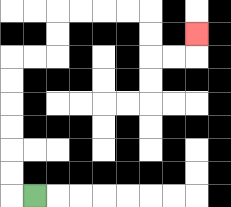{'start': '[1, 8]', 'end': '[8, 1]', 'path_directions': 'L,U,U,U,U,U,U,R,R,U,U,R,R,R,R,D,D,R,R,U', 'path_coordinates': '[[1, 8], [0, 8], [0, 7], [0, 6], [0, 5], [0, 4], [0, 3], [0, 2], [1, 2], [2, 2], [2, 1], [2, 0], [3, 0], [4, 0], [5, 0], [6, 0], [6, 1], [6, 2], [7, 2], [8, 2], [8, 1]]'}